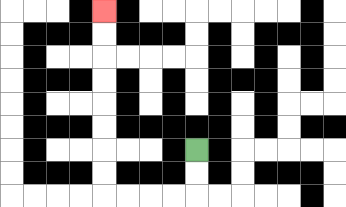{'start': '[8, 6]', 'end': '[4, 0]', 'path_directions': 'D,D,L,L,L,L,U,U,U,U,U,U,U,U', 'path_coordinates': '[[8, 6], [8, 7], [8, 8], [7, 8], [6, 8], [5, 8], [4, 8], [4, 7], [4, 6], [4, 5], [4, 4], [4, 3], [4, 2], [4, 1], [4, 0]]'}